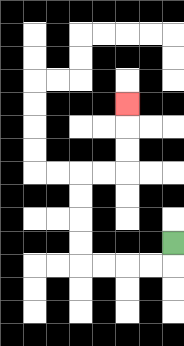{'start': '[7, 10]', 'end': '[5, 4]', 'path_directions': 'D,L,L,L,L,U,U,U,U,R,R,U,U,U', 'path_coordinates': '[[7, 10], [7, 11], [6, 11], [5, 11], [4, 11], [3, 11], [3, 10], [3, 9], [3, 8], [3, 7], [4, 7], [5, 7], [5, 6], [5, 5], [5, 4]]'}